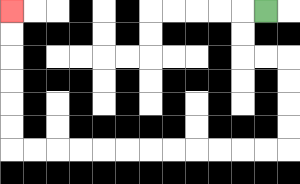{'start': '[11, 0]', 'end': '[0, 0]', 'path_directions': 'L,D,D,R,R,D,D,D,D,L,L,L,L,L,L,L,L,L,L,L,L,U,U,U,U,U,U', 'path_coordinates': '[[11, 0], [10, 0], [10, 1], [10, 2], [11, 2], [12, 2], [12, 3], [12, 4], [12, 5], [12, 6], [11, 6], [10, 6], [9, 6], [8, 6], [7, 6], [6, 6], [5, 6], [4, 6], [3, 6], [2, 6], [1, 6], [0, 6], [0, 5], [0, 4], [0, 3], [0, 2], [0, 1], [0, 0]]'}